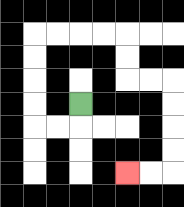{'start': '[3, 4]', 'end': '[5, 7]', 'path_directions': 'D,L,L,U,U,U,U,R,R,R,R,D,D,R,R,D,D,D,D,L,L', 'path_coordinates': '[[3, 4], [3, 5], [2, 5], [1, 5], [1, 4], [1, 3], [1, 2], [1, 1], [2, 1], [3, 1], [4, 1], [5, 1], [5, 2], [5, 3], [6, 3], [7, 3], [7, 4], [7, 5], [7, 6], [7, 7], [6, 7], [5, 7]]'}